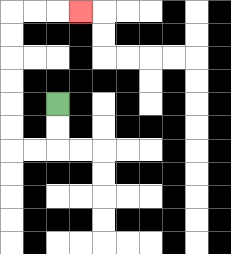{'start': '[2, 4]', 'end': '[3, 0]', 'path_directions': 'D,D,L,L,U,U,U,U,U,U,R,R,R', 'path_coordinates': '[[2, 4], [2, 5], [2, 6], [1, 6], [0, 6], [0, 5], [0, 4], [0, 3], [0, 2], [0, 1], [0, 0], [1, 0], [2, 0], [3, 0]]'}